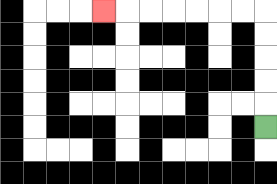{'start': '[11, 5]', 'end': '[4, 0]', 'path_directions': 'U,U,U,U,U,L,L,L,L,L,L,L', 'path_coordinates': '[[11, 5], [11, 4], [11, 3], [11, 2], [11, 1], [11, 0], [10, 0], [9, 0], [8, 0], [7, 0], [6, 0], [5, 0], [4, 0]]'}